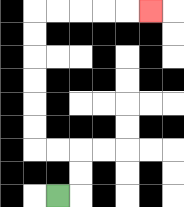{'start': '[2, 8]', 'end': '[6, 0]', 'path_directions': 'R,U,U,L,L,U,U,U,U,U,U,R,R,R,R,R', 'path_coordinates': '[[2, 8], [3, 8], [3, 7], [3, 6], [2, 6], [1, 6], [1, 5], [1, 4], [1, 3], [1, 2], [1, 1], [1, 0], [2, 0], [3, 0], [4, 0], [5, 0], [6, 0]]'}